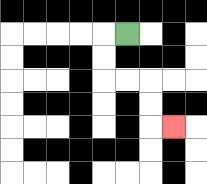{'start': '[5, 1]', 'end': '[7, 5]', 'path_directions': 'L,D,D,R,R,D,D,R', 'path_coordinates': '[[5, 1], [4, 1], [4, 2], [4, 3], [5, 3], [6, 3], [6, 4], [6, 5], [7, 5]]'}